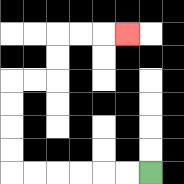{'start': '[6, 7]', 'end': '[5, 1]', 'path_directions': 'L,L,L,L,L,L,U,U,U,U,R,R,U,U,R,R,R', 'path_coordinates': '[[6, 7], [5, 7], [4, 7], [3, 7], [2, 7], [1, 7], [0, 7], [0, 6], [0, 5], [0, 4], [0, 3], [1, 3], [2, 3], [2, 2], [2, 1], [3, 1], [4, 1], [5, 1]]'}